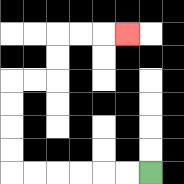{'start': '[6, 7]', 'end': '[5, 1]', 'path_directions': 'L,L,L,L,L,L,U,U,U,U,R,R,U,U,R,R,R', 'path_coordinates': '[[6, 7], [5, 7], [4, 7], [3, 7], [2, 7], [1, 7], [0, 7], [0, 6], [0, 5], [0, 4], [0, 3], [1, 3], [2, 3], [2, 2], [2, 1], [3, 1], [4, 1], [5, 1]]'}